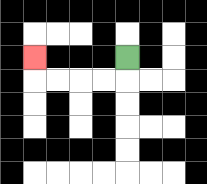{'start': '[5, 2]', 'end': '[1, 2]', 'path_directions': 'D,L,L,L,L,U', 'path_coordinates': '[[5, 2], [5, 3], [4, 3], [3, 3], [2, 3], [1, 3], [1, 2]]'}